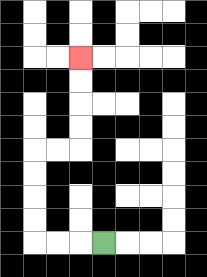{'start': '[4, 10]', 'end': '[3, 2]', 'path_directions': 'L,L,L,U,U,U,U,R,R,U,U,U,U', 'path_coordinates': '[[4, 10], [3, 10], [2, 10], [1, 10], [1, 9], [1, 8], [1, 7], [1, 6], [2, 6], [3, 6], [3, 5], [3, 4], [3, 3], [3, 2]]'}